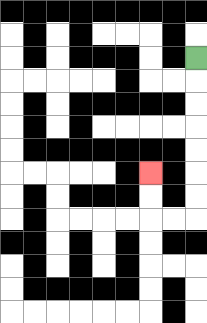{'start': '[8, 2]', 'end': '[6, 7]', 'path_directions': 'D,D,D,D,D,D,D,L,L,U,U', 'path_coordinates': '[[8, 2], [8, 3], [8, 4], [8, 5], [8, 6], [8, 7], [8, 8], [8, 9], [7, 9], [6, 9], [6, 8], [6, 7]]'}